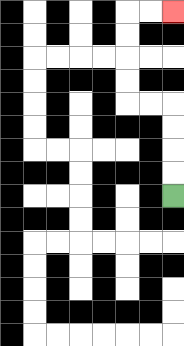{'start': '[7, 8]', 'end': '[7, 0]', 'path_directions': 'U,U,U,U,L,L,U,U,U,U,R,R', 'path_coordinates': '[[7, 8], [7, 7], [7, 6], [7, 5], [7, 4], [6, 4], [5, 4], [5, 3], [5, 2], [5, 1], [5, 0], [6, 0], [7, 0]]'}